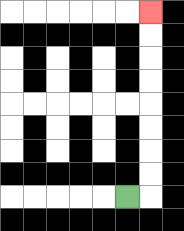{'start': '[5, 8]', 'end': '[6, 0]', 'path_directions': 'R,U,U,U,U,U,U,U,U', 'path_coordinates': '[[5, 8], [6, 8], [6, 7], [6, 6], [6, 5], [6, 4], [6, 3], [6, 2], [6, 1], [6, 0]]'}